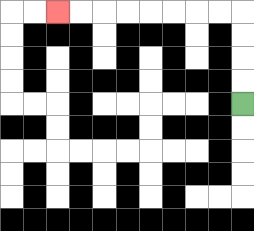{'start': '[10, 4]', 'end': '[2, 0]', 'path_directions': 'U,U,U,U,L,L,L,L,L,L,L,L', 'path_coordinates': '[[10, 4], [10, 3], [10, 2], [10, 1], [10, 0], [9, 0], [8, 0], [7, 0], [6, 0], [5, 0], [4, 0], [3, 0], [2, 0]]'}